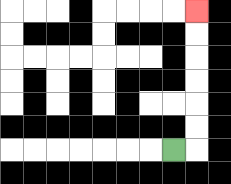{'start': '[7, 6]', 'end': '[8, 0]', 'path_directions': 'R,U,U,U,U,U,U', 'path_coordinates': '[[7, 6], [8, 6], [8, 5], [8, 4], [8, 3], [8, 2], [8, 1], [8, 0]]'}